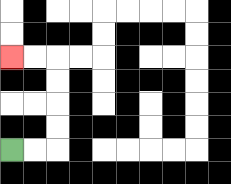{'start': '[0, 6]', 'end': '[0, 2]', 'path_directions': 'R,R,U,U,U,U,L,L', 'path_coordinates': '[[0, 6], [1, 6], [2, 6], [2, 5], [2, 4], [2, 3], [2, 2], [1, 2], [0, 2]]'}